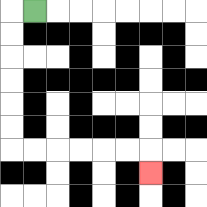{'start': '[1, 0]', 'end': '[6, 7]', 'path_directions': 'L,D,D,D,D,D,D,R,R,R,R,R,R,D', 'path_coordinates': '[[1, 0], [0, 0], [0, 1], [0, 2], [0, 3], [0, 4], [0, 5], [0, 6], [1, 6], [2, 6], [3, 6], [4, 6], [5, 6], [6, 6], [6, 7]]'}